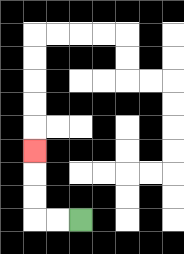{'start': '[3, 9]', 'end': '[1, 6]', 'path_directions': 'L,L,U,U,U', 'path_coordinates': '[[3, 9], [2, 9], [1, 9], [1, 8], [1, 7], [1, 6]]'}